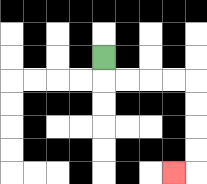{'start': '[4, 2]', 'end': '[7, 7]', 'path_directions': 'D,R,R,R,R,D,D,D,D,L', 'path_coordinates': '[[4, 2], [4, 3], [5, 3], [6, 3], [7, 3], [8, 3], [8, 4], [8, 5], [8, 6], [8, 7], [7, 7]]'}